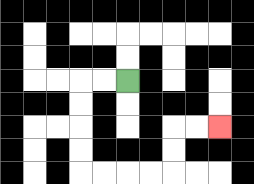{'start': '[5, 3]', 'end': '[9, 5]', 'path_directions': 'L,L,D,D,D,D,R,R,R,R,U,U,R,R', 'path_coordinates': '[[5, 3], [4, 3], [3, 3], [3, 4], [3, 5], [3, 6], [3, 7], [4, 7], [5, 7], [6, 7], [7, 7], [7, 6], [7, 5], [8, 5], [9, 5]]'}